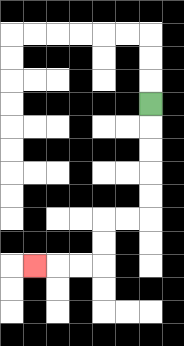{'start': '[6, 4]', 'end': '[1, 11]', 'path_directions': 'D,D,D,D,D,L,L,D,D,L,L,L', 'path_coordinates': '[[6, 4], [6, 5], [6, 6], [6, 7], [6, 8], [6, 9], [5, 9], [4, 9], [4, 10], [4, 11], [3, 11], [2, 11], [1, 11]]'}